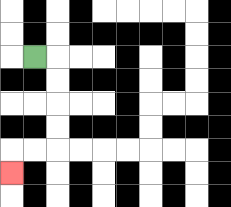{'start': '[1, 2]', 'end': '[0, 7]', 'path_directions': 'R,D,D,D,D,L,L,D', 'path_coordinates': '[[1, 2], [2, 2], [2, 3], [2, 4], [2, 5], [2, 6], [1, 6], [0, 6], [0, 7]]'}